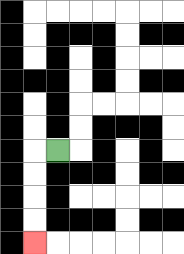{'start': '[2, 6]', 'end': '[1, 10]', 'path_directions': 'L,D,D,D,D', 'path_coordinates': '[[2, 6], [1, 6], [1, 7], [1, 8], [1, 9], [1, 10]]'}